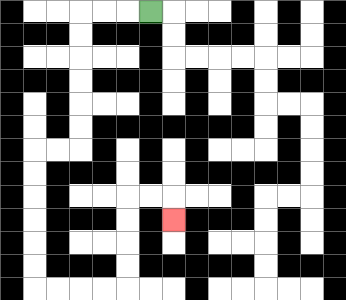{'start': '[6, 0]', 'end': '[7, 9]', 'path_directions': 'L,L,L,D,D,D,D,D,D,L,L,D,D,D,D,D,D,R,R,R,R,U,U,U,U,R,R,D', 'path_coordinates': '[[6, 0], [5, 0], [4, 0], [3, 0], [3, 1], [3, 2], [3, 3], [3, 4], [3, 5], [3, 6], [2, 6], [1, 6], [1, 7], [1, 8], [1, 9], [1, 10], [1, 11], [1, 12], [2, 12], [3, 12], [4, 12], [5, 12], [5, 11], [5, 10], [5, 9], [5, 8], [6, 8], [7, 8], [7, 9]]'}